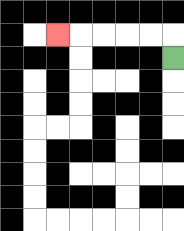{'start': '[7, 2]', 'end': '[2, 1]', 'path_directions': 'U,L,L,L,L,L', 'path_coordinates': '[[7, 2], [7, 1], [6, 1], [5, 1], [4, 1], [3, 1], [2, 1]]'}